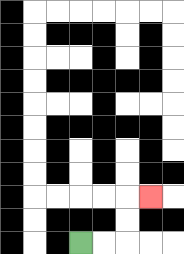{'start': '[3, 10]', 'end': '[6, 8]', 'path_directions': 'R,R,U,U,R', 'path_coordinates': '[[3, 10], [4, 10], [5, 10], [5, 9], [5, 8], [6, 8]]'}